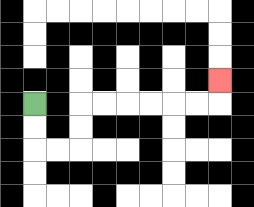{'start': '[1, 4]', 'end': '[9, 3]', 'path_directions': 'D,D,R,R,U,U,R,R,R,R,R,R,U', 'path_coordinates': '[[1, 4], [1, 5], [1, 6], [2, 6], [3, 6], [3, 5], [3, 4], [4, 4], [5, 4], [6, 4], [7, 4], [8, 4], [9, 4], [9, 3]]'}